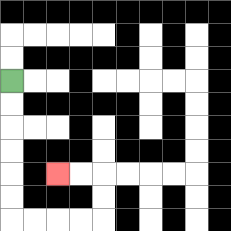{'start': '[0, 3]', 'end': '[2, 7]', 'path_directions': 'D,D,D,D,D,D,R,R,R,R,U,U,L,L', 'path_coordinates': '[[0, 3], [0, 4], [0, 5], [0, 6], [0, 7], [0, 8], [0, 9], [1, 9], [2, 9], [3, 9], [4, 9], [4, 8], [4, 7], [3, 7], [2, 7]]'}